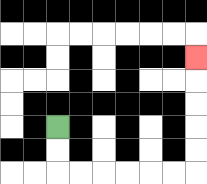{'start': '[2, 5]', 'end': '[8, 2]', 'path_directions': 'D,D,R,R,R,R,R,R,U,U,U,U,U', 'path_coordinates': '[[2, 5], [2, 6], [2, 7], [3, 7], [4, 7], [5, 7], [6, 7], [7, 7], [8, 7], [8, 6], [8, 5], [8, 4], [8, 3], [8, 2]]'}